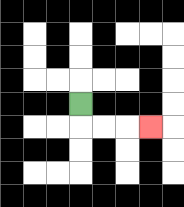{'start': '[3, 4]', 'end': '[6, 5]', 'path_directions': 'D,R,R,R', 'path_coordinates': '[[3, 4], [3, 5], [4, 5], [5, 5], [6, 5]]'}